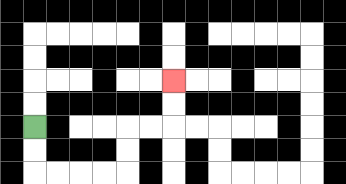{'start': '[1, 5]', 'end': '[7, 3]', 'path_directions': 'D,D,R,R,R,R,U,U,R,R,U,U', 'path_coordinates': '[[1, 5], [1, 6], [1, 7], [2, 7], [3, 7], [4, 7], [5, 7], [5, 6], [5, 5], [6, 5], [7, 5], [7, 4], [7, 3]]'}